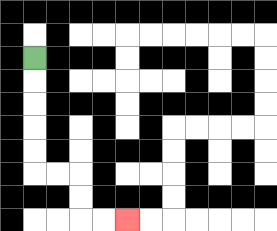{'start': '[1, 2]', 'end': '[5, 9]', 'path_directions': 'D,D,D,D,D,R,R,D,D,R,R', 'path_coordinates': '[[1, 2], [1, 3], [1, 4], [1, 5], [1, 6], [1, 7], [2, 7], [3, 7], [3, 8], [3, 9], [4, 9], [5, 9]]'}